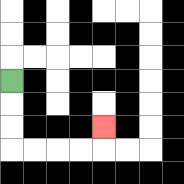{'start': '[0, 3]', 'end': '[4, 5]', 'path_directions': 'D,D,D,R,R,R,R,U', 'path_coordinates': '[[0, 3], [0, 4], [0, 5], [0, 6], [1, 6], [2, 6], [3, 6], [4, 6], [4, 5]]'}